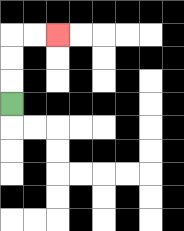{'start': '[0, 4]', 'end': '[2, 1]', 'path_directions': 'U,U,U,R,R', 'path_coordinates': '[[0, 4], [0, 3], [0, 2], [0, 1], [1, 1], [2, 1]]'}